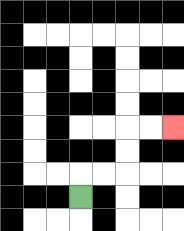{'start': '[3, 8]', 'end': '[7, 5]', 'path_directions': 'U,R,R,U,U,R,R', 'path_coordinates': '[[3, 8], [3, 7], [4, 7], [5, 7], [5, 6], [5, 5], [6, 5], [7, 5]]'}